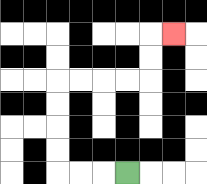{'start': '[5, 7]', 'end': '[7, 1]', 'path_directions': 'L,L,L,U,U,U,U,R,R,R,R,U,U,R', 'path_coordinates': '[[5, 7], [4, 7], [3, 7], [2, 7], [2, 6], [2, 5], [2, 4], [2, 3], [3, 3], [4, 3], [5, 3], [6, 3], [6, 2], [6, 1], [7, 1]]'}